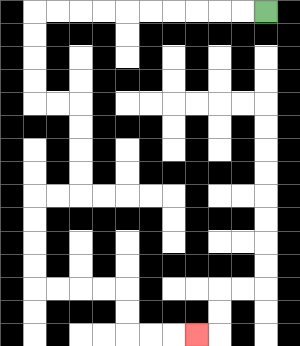{'start': '[11, 0]', 'end': '[8, 14]', 'path_directions': 'L,L,L,L,L,L,L,L,L,L,D,D,D,D,R,R,D,D,D,D,L,L,D,D,D,D,R,R,R,R,D,D,R,R,R', 'path_coordinates': '[[11, 0], [10, 0], [9, 0], [8, 0], [7, 0], [6, 0], [5, 0], [4, 0], [3, 0], [2, 0], [1, 0], [1, 1], [1, 2], [1, 3], [1, 4], [2, 4], [3, 4], [3, 5], [3, 6], [3, 7], [3, 8], [2, 8], [1, 8], [1, 9], [1, 10], [1, 11], [1, 12], [2, 12], [3, 12], [4, 12], [5, 12], [5, 13], [5, 14], [6, 14], [7, 14], [8, 14]]'}